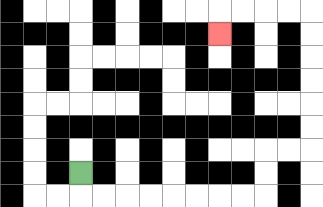{'start': '[3, 7]', 'end': '[9, 1]', 'path_directions': 'D,R,R,R,R,R,R,R,R,U,U,R,R,U,U,U,U,U,U,L,L,L,L,D', 'path_coordinates': '[[3, 7], [3, 8], [4, 8], [5, 8], [6, 8], [7, 8], [8, 8], [9, 8], [10, 8], [11, 8], [11, 7], [11, 6], [12, 6], [13, 6], [13, 5], [13, 4], [13, 3], [13, 2], [13, 1], [13, 0], [12, 0], [11, 0], [10, 0], [9, 0], [9, 1]]'}